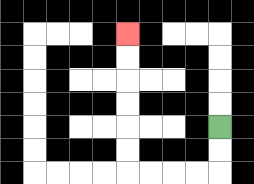{'start': '[9, 5]', 'end': '[5, 1]', 'path_directions': 'D,D,L,L,L,L,U,U,U,U,U,U', 'path_coordinates': '[[9, 5], [9, 6], [9, 7], [8, 7], [7, 7], [6, 7], [5, 7], [5, 6], [5, 5], [5, 4], [5, 3], [5, 2], [5, 1]]'}